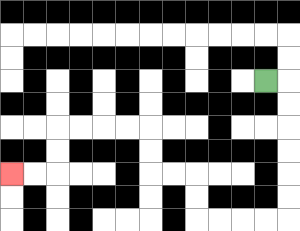{'start': '[11, 3]', 'end': '[0, 7]', 'path_directions': 'R,D,D,D,D,D,D,L,L,L,L,U,U,L,L,U,U,L,L,L,L,D,D,L,L', 'path_coordinates': '[[11, 3], [12, 3], [12, 4], [12, 5], [12, 6], [12, 7], [12, 8], [12, 9], [11, 9], [10, 9], [9, 9], [8, 9], [8, 8], [8, 7], [7, 7], [6, 7], [6, 6], [6, 5], [5, 5], [4, 5], [3, 5], [2, 5], [2, 6], [2, 7], [1, 7], [0, 7]]'}